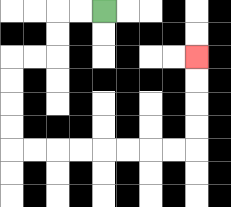{'start': '[4, 0]', 'end': '[8, 2]', 'path_directions': 'L,L,D,D,L,L,D,D,D,D,R,R,R,R,R,R,R,R,U,U,U,U', 'path_coordinates': '[[4, 0], [3, 0], [2, 0], [2, 1], [2, 2], [1, 2], [0, 2], [0, 3], [0, 4], [0, 5], [0, 6], [1, 6], [2, 6], [3, 6], [4, 6], [5, 6], [6, 6], [7, 6], [8, 6], [8, 5], [8, 4], [8, 3], [8, 2]]'}